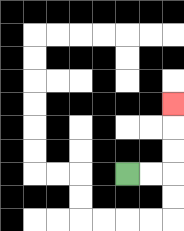{'start': '[5, 7]', 'end': '[7, 4]', 'path_directions': 'R,R,U,U,U', 'path_coordinates': '[[5, 7], [6, 7], [7, 7], [7, 6], [7, 5], [7, 4]]'}